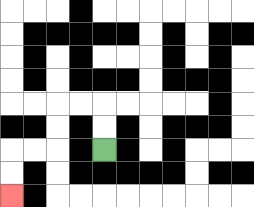{'start': '[4, 6]', 'end': '[0, 8]', 'path_directions': 'U,U,L,L,D,D,L,L,D,D', 'path_coordinates': '[[4, 6], [4, 5], [4, 4], [3, 4], [2, 4], [2, 5], [2, 6], [1, 6], [0, 6], [0, 7], [0, 8]]'}